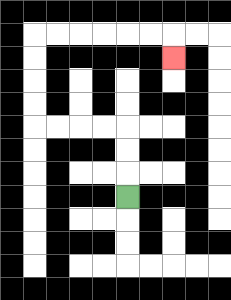{'start': '[5, 8]', 'end': '[7, 2]', 'path_directions': 'U,U,U,L,L,L,L,U,U,U,U,R,R,R,R,R,R,D', 'path_coordinates': '[[5, 8], [5, 7], [5, 6], [5, 5], [4, 5], [3, 5], [2, 5], [1, 5], [1, 4], [1, 3], [1, 2], [1, 1], [2, 1], [3, 1], [4, 1], [5, 1], [6, 1], [7, 1], [7, 2]]'}